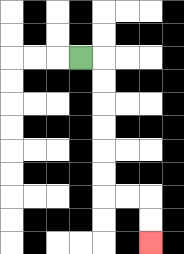{'start': '[3, 2]', 'end': '[6, 10]', 'path_directions': 'R,D,D,D,D,D,D,R,R,D,D', 'path_coordinates': '[[3, 2], [4, 2], [4, 3], [4, 4], [4, 5], [4, 6], [4, 7], [4, 8], [5, 8], [6, 8], [6, 9], [6, 10]]'}